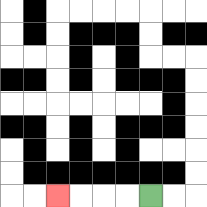{'start': '[6, 8]', 'end': '[2, 8]', 'path_directions': 'L,L,L,L', 'path_coordinates': '[[6, 8], [5, 8], [4, 8], [3, 8], [2, 8]]'}